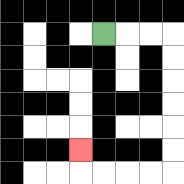{'start': '[4, 1]', 'end': '[3, 6]', 'path_directions': 'R,R,R,D,D,D,D,D,D,L,L,L,L,U', 'path_coordinates': '[[4, 1], [5, 1], [6, 1], [7, 1], [7, 2], [7, 3], [7, 4], [7, 5], [7, 6], [7, 7], [6, 7], [5, 7], [4, 7], [3, 7], [3, 6]]'}